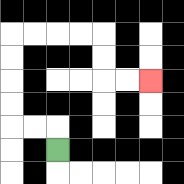{'start': '[2, 6]', 'end': '[6, 3]', 'path_directions': 'U,L,L,U,U,U,U,R,R,R,R,D,D,R,R', 'path_coordinates': '[[2, 6], [2, 5], [1, 5], [0, 5], [0, 4], [0, 3], [0, 2], [0, 1], [1, 1], [2, 1], [3, 1], [4, 1], [4, 2], [4, 3], [5, 3], [6, 3]]'}